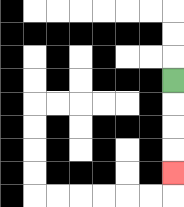{'start': '[7, 3]', 'end': '[7, 7]', 'path_directions': 'D,D,D,D', 'path_coordinates': '[[7, 3], [7, 4], [7, 5], [7, 6], [7, 7]]'}